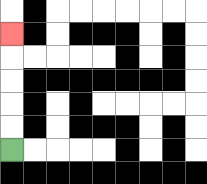{'start': '[0, 6]', 'end': '[0, 1]', 'path_directions': 'U,U,U,U,U', 'path_coordinates': '[[0, 6], [0, 5], [0, 4], [0, 3], [0, 2], [0, 1]]'}